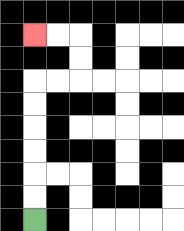{'start': '[1, 9]', 'end': '[1, 1]', 'path_directions': 'U,U,U,U,U,U,R,R,U,U,L,L', 'path_coordinates': '[[1, 9], [1, 8], [1, 7], [1, 6], [1, 5], [1, 4], [1, 3], [2, 3], [3, 3], [3, 2], [3, 1], [2, 1], [1, 1]]'}